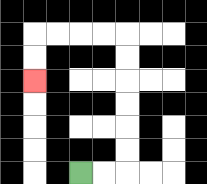{'start': '[3, 7]', 'end': '[1, 3]', 'path_directions': 'R,R,U,U,U,U,U,U,L,L,L,L,D,D', 'path_coordinates': '[[3, 7], [4, 7], [5, 7], [5, 6], [5, 5], [5, 4], [5, 3], [5, 2], [5, 1], [4, 1], [3, 1], [2, 1], [1, 1], [1, 2], [1, 3]]'}